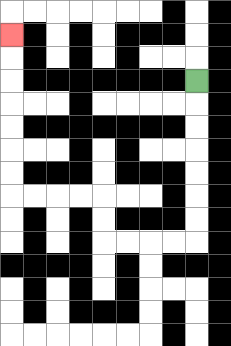{'start': '[8, 3]', 'end': '[0, 1]', 'path_directions': 'D,D,D,D,D,D,D,L,L,L,L,U,U,L,L,L,L,U,U,U,U,U,U,U', 'path_coordinates': '[[8, 3], [8, 4], [8, 5], [8, 6], [8, 7], [8, 8], [8, 9], [8, 10], [7, 10], [6, 10], [5, 10], [4, 10], [4, 9], [4, 8], [3, 8], [2, 8], [1, 8], [0, 8], [0, 7], [0, 6], [0, 5], [0, 4], [0, 3], [0, 2], [0, 1]]'}